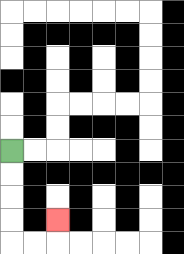{'start': '[0, 6]', 'end': '[2, 9]', 'path_directions': 'D,D,D,D,R,R,U', 'path_coordinates': '[[0, 6], [0, 7], [0, 8], [0, 9], [0, 10], [1, 10], [2, 10], [2, 9]]'}